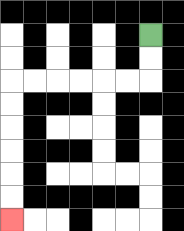{'start': '[6, 1]', 'end': '[0, 9]', 'path_directions': 'D,D,L,L,L,L,L,L,D,D,D,D,D,D', 'path_coordinates': '[[6, 1], [6, 2], [6, 3], [5, 3], [4, 3], [3, 3], [2, 3], [1, 3], [0, 3], [0, 4], [0, 5], [0, 6], [0, 7], [0, 8], [0, 9]]'}